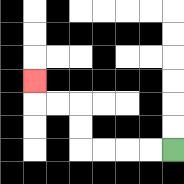{'start': '[7, 6]', 'end': '[1, 3]', 'path_directions': 'L,L,L,L,U,U,L,L,U', 'path_coordinates': '[[7, 6], [6, 6], [5, 6], [4, 6], [3, 6], [3, 5], [3, 4], [2, 4], [1, 4], [1, 3]]'}